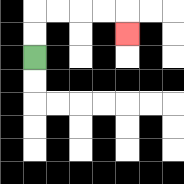{'start': '[1, 2]', 'end': '[5, 1]', 'path_directions': 'U,U,R,R,R,R,D', 'path_coordinates': '[[1, 2], [1, 1], [1, 0], [2, 0], [3, 0], [4, 0], [5, 0], [5, 1]]'}